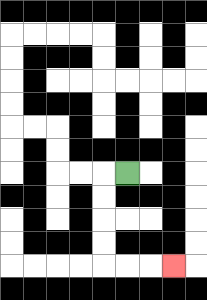{'start': '[5, 7]', 'end': '[7, 11]', 'path_directions': 'L,D,D,D,D,R,R,R', 'path_coordinates': '[[5, 7], [4, 7], [4, 8], [4, 9], [4, 10], [4, 11], [5, 11], [6, 11], [7, 11]]'}